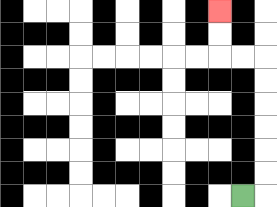{'start': '[10, 8]', 'end': '[9, 0]', 'path_directions': 'R,U,U,U,U,U,U,L,L,U,U', 'path_coordinates': '[[10, 8], [11, 8], [11, 7], [11, 6], [11, 5], [11, 4], [11, 3], [11, 2], [10, 2], [9, 2], [9, 1], [9, 0]]'}